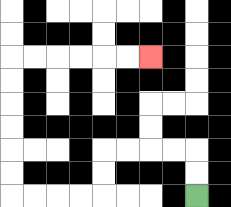{'start': '[8, 8]', 'end': '[6, 2]', 'path_directions': 'U,U,L,L,L,L,D,D,L,L,L,L,U,U,U,U,U,U,R,R,R,R,R,R', 'path_coordinates': '[[8, 8], [8, 7], [8, 6], [7, 6], [6, 6], [5, 6], [4, 6], [4, 7], [4, 8], [3, 8], [2, 8], [1, 8], [0, 8], [0, 7], [0, 6], [0, 5], [0, 4], [0, 3], [0, 2], [1, 2], [2, 2], [3, 2], [4, 2], [5, 2], [6, 2]]'}